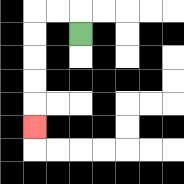{'start': '[3, 1]', 'end': '[1, 5]', 'path_directions': 'U,L,L,D,D,D,D,D', 'path_coordinates': '[[3, 1], [3, 0], [2, 0], [1, 0], [1, 1], [1, 2], [1, 3], [1, 4], [1, 5]]'}